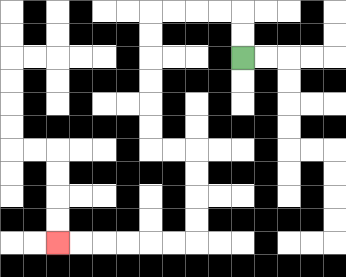{'start': '[10, 2]', 'end': '[2, 10]', 'path_directions': 'U,U,L,L,L,L,D,D,D,D,D,D,R,R,D,D,D,D,L,L,L,L,L,L', 'path_coordinates': '[[10, 2], [10, 1], [10, 0], [9, 0], [8, 0], [7, 0], [6, 0], [6, 1], [6, 2], [6, 3], [6, 4], [6, 5], [6, 6], [7, 6], [8, 6], [8, 7], [8, 8], [8, 9], [8, 10], [7, 10], [6, 10], [5, 10], [4, 10], [3, 10], [2, 10]]'}